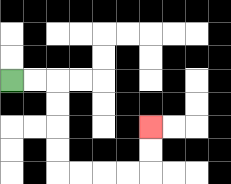{'start': '[0, 3]', 'end': '[6, 5]', 'path_directions': 'R,R,D,D,D,D,R,R,R,R,U,U', 'path_coordinates': '[[0, 3], [1, 3], [2, 3], [2, 4], [2, 5], [2, 6], [2, 7], [3, 7], [4, 7], [5, 7], [6, 7], [6, 6], [6, 5]]'}